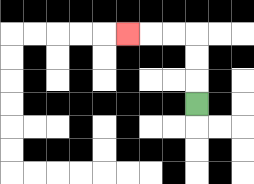{'start': '[8, 4]', 'end': '[5, 1]', 'path_directions': 'U,U,U,L,L,L', 'path_coordinates': '[[8, 4], [8, 3], [8, 2], [8, 1], [7, 1], [6, 1], [5, 1]]'}